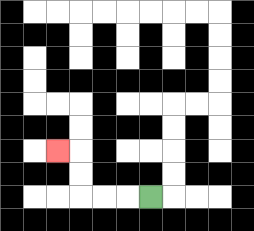{'start': '[6, 8]', 'end': '[2, 6]', 'path_directions': 'L,L,L,U,U,L', 'path_coordinates': '[[6, 8], [5, 8], [4, 8], [3, 8], [3, 7], [3, 6], [2, 6]]'}